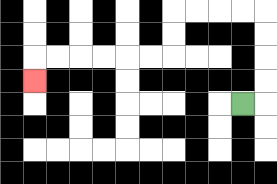{'start': '[10, 4]', 'end': '[1, 3]', 'path_directions': 'R,U,U,U,U,L,L,L,L,D,D,L,L,L,L,L,L,D', 'path_coordinates': '[[10, 4], [11, 4], [11, 3], [11, 2], [11, 1], [11, 0], [10, 0], [9, 0], [8, 0], [7, 0], [7, 1], [7, 2], [6, 2], [5, 2], [4, 2], [3, 2], [2, 2], [1, 2], [1, 3]]'}